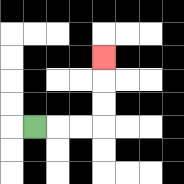{'start': '[1, 5]', 'end': '[4, 2]', 'path_directions': 'R,R,R,U,U,U', 'path_coordinates': '[[1, 5], [2, 5], [3, 5], [4, 5], [4, 4], [4, 3], [4, 2]]'}